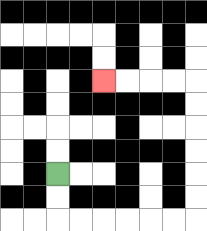{'start': '[2, 7]', 'end': '[4, 3]', 'path_directions': 'D,D,R,R,R,R,R,R,U,U,U,U,U,U,L,L,L,L', 'path_coordinates': '[[2, 7], [2, 8], [2, 9], [3, 9], [4, 9], [5, 9], [6, 9], [7, 9], [8, 9], [8, 8], [8, 7], [8, 6], [8, 5], [8, 4], [8, 3], [7, 3], [6, 3], [5, 3], [4, 3]]'}